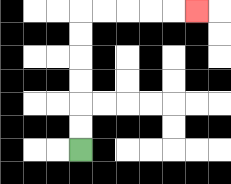{'start': '[3, 6]', 'end': '[8, 0]', 'path_directions': 'U,U,U,U,U,U,R,R,R,R,R', 'path_coordinates': '[[3, 6], [3, 5], [3, 4], [3, 3], [3, 2], [3, 1], [3, 0], [4, 0], [5, 0], [6, 0], [7, 0], [8, 0]]'}